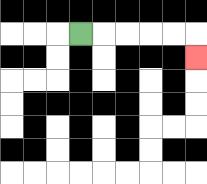{'start': '[3, 1]', 'end': '[8, 2]', 'path_directions': 'R,R,R,R,R,D', 'path_coordinates': '[[3, 1], [4, 1], [5, 1], [6, 1], [7, 1], [8, 1], [8, 2]]'}